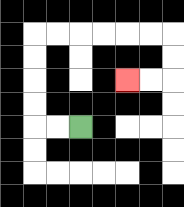{'start': '[3, 5]', 'end': '[5, 3]', 'path_directions': 'L,L,U,U,U,U,R,R,R,R,R,R,D,D,L,L', 'path_coordinates': '[[3, 5], [2, 5], [1, 5], [1, 4], [1, 3], [1, 2], [1, 1], [2, 1], [3, 1], [4, 1], [5, 1], [6, 1], [7, 1], [7, 2], [7, 3], [6, 3], [5, 3]]'}